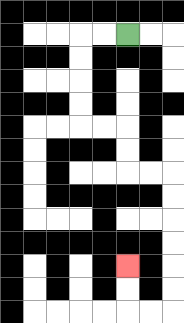{'start': '[5, 1]', 'end': '[5, 11]', 'path_directions': 'L,L,D,D,D,D,R,R,D,D,R,R,D,D,D,D,D,D,L,L,U,U', 'path_coordinates': '[[5, 1], [4, 1], [3, 1], [3, 2], [3, 3], [3, 4], [3, 5], [4, 5], [5, 5], [5, 6], [5, 7], [6, 7], [7, 7], [7, 8], [7, 9], [7, 10], [7, 11], [7, 12], [7, 13], [6, 13], [5, 13], [5, 12], [5, 11]]'}